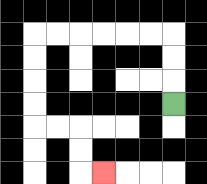{'start': '[7, 4]', 'end': '[4, 7]', 'path_directions': 'U,U,U,L,L,L,L,L,L,D,D,D,D,R,R,D,D,R', 'path_coordinates': '[[7, 4], [7, 3], [7, 2], [7, 1], [6, 1], [5, 1], [4, 1], [3, 1], [2, 1], [1, 1], [1, 2], [1, 3], [1, 4], [1, 5], [2, 5], [3, 5], [3, 6], [3, 7], [4, 7]]'}